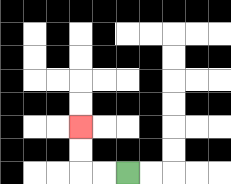{'start': '[5, 7]', 'end': '[3, 5]', 'path_directions': 'L,L,U,U', 'path_coordinates': '[[5, 7], [4, 7], [3, 7], [3, 6], [3, 5]]'}